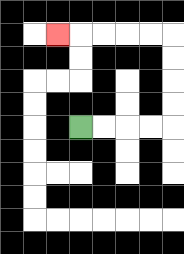{'start': '[3, 5]', 'end': '[2, 1]', 'path_directions': 'R,R,R,R,U,U,U,U,L,L,L,L,L', 'path_coordinates': '[[3, 5], [4, 5], [5, 5], [6, 5], [7, 5], [7, 4], [7, 3], [7, 2], [7, 1], [6, 1], [5, 1], [4, 1], [3, 1], [2, 1]]'}